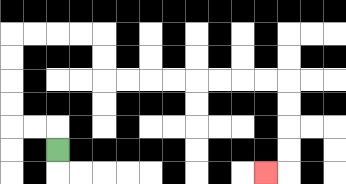{'start': '[2, 6]', 'end': '[11, 7]', 'path_directions': 'U,L,L,U,U,U,U,R,R,R,R,D,D,R,R,R,R,R,R,R,R,D,D,D,D,L', 'path_coordinates': '[[2, 6], [2, 5], [1, 5], [0, 5], [0, 4], [0, 3], [0, 2], [0, 1], [1, 1], [2, 1], [3, 1], [4, 1], [4, 2], [4, 3], [5, 3], [6, 3], [7, 3], [8, 3], [9, 3], [10, 3], [11, 3], [12, 3], [12, 4], [12, 5], [12, 6], [12, 7], [11, 7]]'}